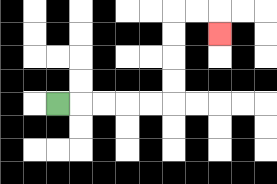{'start': '[2, 4]', 'end': '[9, 1]', 'path_directions': 'R,R,R,R,R,U,U,U,U,R,R,D', 'path_coordinates': '[[2, 4], [3, 4], [4, 4], [5, 4], [6, 4], [7, 4], [7, 3], [7, 2], [7, 1], [7, 0], [8, 0], [9, 0], [9, 1]]'}